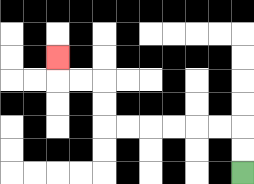{'start': '[10, 7]', 'end': '[2, 2]', 'path_directions': 'U,U,L,L,L,L,L,L,U,U,L,L,U', 'path_coordinates': '[[10, 7], [10, 6], [10, 5], [9, 5], [8, 5], [7, 5], [6, 5], [5, 5], [4, 5], [4, 4], [4, 3], [3, 3], [2, 3], [2, 2]]'}